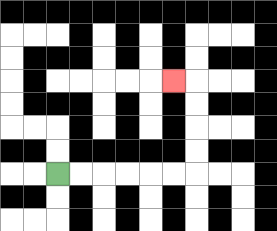{'start': '[2, 7]', 'end': '[7, 3]', 'path_directions': 'R,R,R,R,R,R,U,U,U,U,L', 'path_coordinates': '[[2, 7], [3, 7], [4, 7], [5, 7], [6, 7], [7, 7], [8, 7], [8, 6], [8, 5], [8, 4], [8, 3], [7, 3]]'}